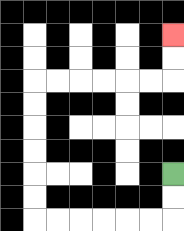{'start': '[7, 7]', 'end': '[7, 1]', 'path_directions': 'D,D,L,L,L,L,L,L,U,U,U,U,U,U,R,R,R,R,R,R,U,U', 'path_coordinates': '[[7, 7], [7, 8], [7, 9], [6, 9], [5, 9], [4, 9], [3, 9], [2, 9], [1, 9], [1, 8], [1, 7], [1, 6], [1, 5], [1, 4], [1, 3], [2, 3], [3, 3], [4, 3], [5, 3], [6, 3], [7, 3], [7, 2], [7, 1]]'}